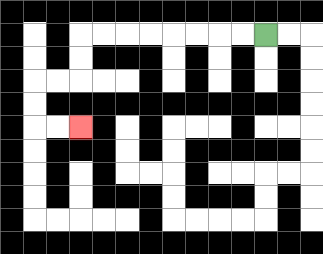{'start': '[11, 1]', 'end': '[3, 5]', 'path_directions': 'L,L,L,L,L,L,L,L,D,D,L,L,D,D,R,R', 'path_coordinates': '[[11, 1], [10, 1], [9, 1], [8, 1], [7, 1], [6, 1], [5, 1], [4, 1], [3, 1], [3, 2], [3, 3], [2, 3], [1, 3], [1, 4], [1, 5], [2, 5], [3, 5]]'}